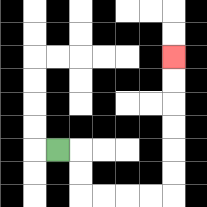{'start': '[2, 6]', 'end': '[7, 2]', 'path_directions': 'R,D,D,R,R,R,R,U,U,U,U,U,U', 'path_coordinates': '[[2, 6], [3, 6], [3, 7], [3, 8], [4, 8], [5, 8], [6, 8], [7, 8], [7, 7], [7, 6], [7, 5], [7, 4], [7, 3], [7, 2]]'}